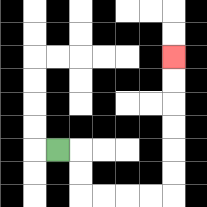{'start': '[2, 6]', 'end': '[7, 2]', 'path_directions': 'R,D,D,R,R,R,R,U,U,U,U,U,U', 'path_coordinates': '[[2, 6], [3, 6], [3, 7], [3, 8], [4, 8], [5, 8], [6, 8], [7, 8], [7, 7], [7, 6], [7, 5], [7, 4], [7, 3], [7, 2]]'}